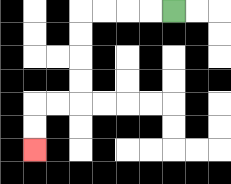{'start': '[7, 0]', 'end': '[1, 6]', 'path_directions': 'L,L,L,L,D,D,D,D,L,L,D,D', 'path_coordinates': '[[7, 0], [6, 0], [5, 0], [4, 0], [3, 0], [3, 1], [3, 2], [3, 3], [3, 4], [2, 4], [1, 4], [1, 5], [1, 6]]'}